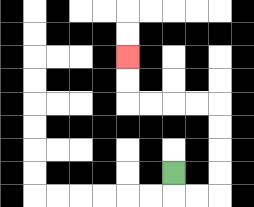{'start': '[7, 7]', 'end': '[5, 2]', 'path_directions': 'D,R,R,U,U,U,U,L,L,L,L,U,U', 'path_coordinates': '[[7, 7], [7, 8], [8, 8], [9, 8], [9, 7], [9, 6], [9, 5], [9, 4], [8, 4], [7, 4], [6, 4], [5, 4], [5, 3], [5, 2]]'}